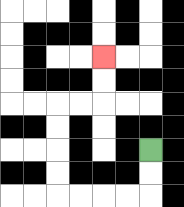{'start': '[6, 6]', 'end': '[4, 2]', 'path_directions': 'D,D,L,L,L,L,U,U,U,U,R,R,U,U', 'path_coordinates': '[[6, 6], [6, 7], [6, 8], [5, 8], [4, 8], [3, 8], [2, 8], [2, 7], [2, 6], [2, 5], [2, 4], [3, 4], [4, 4], [4, 3], [4, 2]]'}